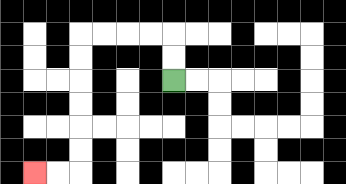{'start': '[7, 3]', 'end': '[1, 7]', 'path_directions': 'U,U,L,L,L,L,D,D,D,D,D,D,L,L', 'path_coordinates': '[[7, 3], [7, 2], [7, 1], [6, 1], [5, 1], [4, 1], [3, 1], [3, 2], [3, 3], [3, 4], [3, 5], [3, 6], [3, 7], [2, 7], [1, 7]]'}